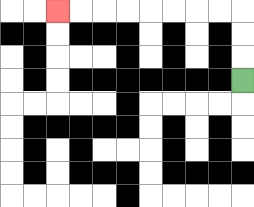{'start': '[10, 3]', 'end': '[2, 0]', 'path_directions': 'U,U,U,L,L,L,L,L,L,L,L', 'path_coordinates': '[[10, 3], [10, 2], [10, 1], [10, 0], [9, 0], [8, 0], [7, 0], [6, 0], [5, 0], [4, 0], [3, 0], [2, 0]]'}